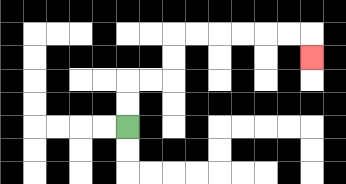{'start': '[5, 5]', 'end': '[13, 2]', 'path_directions': 'U,U,R,R,U,U,R,R,R,R,R,R,D', 'path_coordinates': '[[5, 5], [5, 4], [5, 3], [6, 3], [7, 3], [7, 2], [7, 1], [8, 1], [9, 1], [10, 1], [11, 1], [12, 1], [13, 1], [13, 2]]'}